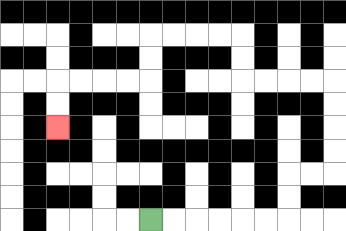{'start': '[6, 9]', 'end': '[2, 5]', 'path_directions': 'R,R,R,R,R,R,U,U,R,R,U,U,U,U,L,L,L,L,U,U,L,L,L,L,D,D,L,L,L,L,D,D', 'path_coordinates': '[[6, 9], [7, 9], [8, 9], [9, 9], [10, 9], [11, 9], [12, 9], [12, 8], [12, 7], [13, 7], [14, 7], [14, 6], [14, 5], [14, 4], [14, 3], [13, 3], [12, 3], [11, 3], [10, 3], [10, 2], [10, 1], [9, 1], [8, 1], [7, 1], [6, 1], [6, 2], [6, 3], [5, 3], [4, 3], [3, 3], [2, 3], [2, 4], [2, 5]]'}